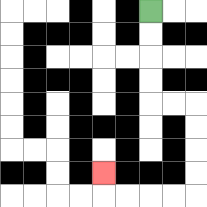{'start': '[6, 0]', 'end': '[4, 7]', 'path_directions': 'D,D,D,D,R,R,D,D,D,D,L,L,L,L,U', 'path_coordinates': '[[6, 0], [6, 1], [6, 2], [6, 3], [6, 4], [7, 4], [8, 4], [8, 5], [8, 6], [8, 7], [8, 8], [7, 8], [6, 8], [5, 8], [4, 8], [4, 7]]'}